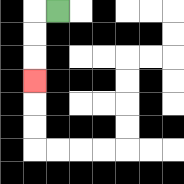{'start': '[2, 0]', 'end': '[1, 3]', 'path_directions': 'L,D,D,D', 'path_coordinates': '[[2, 0], [1, 0], [1, 1], [1, 2], [1, 3]]'}